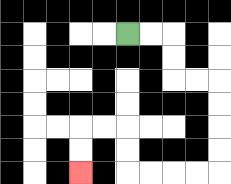{'start': '[5, 1]', 'end': '[3, 7]', 'path_directions': 'R,R,D,D,R,R,D,D,D,D,L,L,L,L,U,U,L,L,D,D', 'path_coordinates': '[[5, 1], [6, 1], [7, 1], [7, 2], [7, 3], [8, 3], [9, 3], [9, 4], [9, 5], [9, 6], [9, 7], [8, 7], [7, 7], [6, 7], [5, 7], [5, 6], [5, 5], [4, 5], [3, 5], [3, 6], [3, 7]]'}